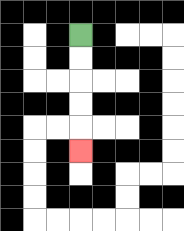{'start': '[3, 1]', 'end': '[3, 6]', 'path_directions': 'D,D,D,D,D', 'path_coordinates': '[[3, 1], [3, 2], [3, 3], [3, 4], [3, 5], [3, 6]]'}